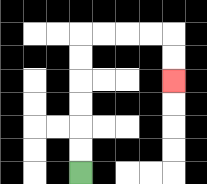{'start': '[3, 7]', 'end': '[7, 3]', 'path_directions': 'U,U,U,U,U,U,R,R,R,R,D,D', 'path_coordinates': '[[3, 7], [3, 6], [3, 5], [3, 4], [3, 3], [3, 2], [3, 1], [4, 1], [5, 1], [6, 1], [7, 1], [7, 2], [7, 3]]'}